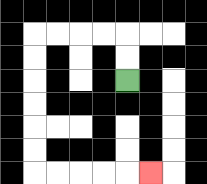{'start': '[5, 3]', 'end': '[6, 7]', 'path_directions': 'U,U,L,L,L,L,D,D,D,D,D,D,R,R,R,R,R', 'path_coordinates': '[[5, 3], [5, 2], [5, 1], [4, 1], [3, 1], [2, 1], [1, 1], [1, 2], [1, 3], [1, 4], [1, 5], [1, 6], [1, 7], [2, 7], [3, 7], [4, 7], [5, 7], [6, 7]]'}